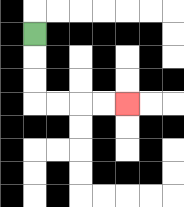{'start': '[1, 1]', 'end': '[5, 4]', 'path_directions': 'D,D,D,R,R,R,R', 'path_coordinates': '[[1, 1], [1, 2], [1, 3], [1, 4], [2, 4], [3, 4], [4, 4], [5, 4]]'}